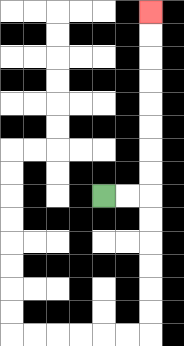{'start': '[4, 8]', 'end': '[6, 0]', 'path_directions': 'R,R,U,U,U,U,U,U,U,U', 'path_coordinates': '[[4, 8], [5, 8], [6, 8], [6, 7], [6, 6], [6, 5], [6, 4], [6, 3], [6, 2], [6, 1], [6, 0]]'}